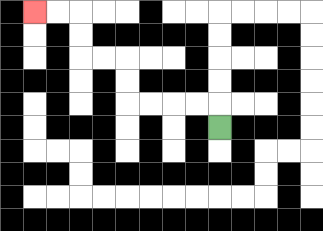{'start': '[9, 5]', 'end': '[1, 0]', 'path_directions': 'U,L,L,L,L,U,U,L,L,U,U,L,L', 'path_coordinates': '[[9, 5], [9, 4], [8, 4], [7, 4], [6, 4], [5, 4], [5, 3], [5, 2], [4, 2], [3, 2], [3, 1], [3, 0], [2, 0], [1, 0]]'}